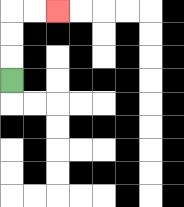{'start': '[0, 3]', 'end': '[2, 0]', 'path_directions': 'U,U,U,R,R', 'path_coordinates': '[[0, 3], [0, 2], [0, 1], [0, 0], [1, 0], [2, 0]]'}